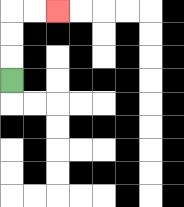{'start': '[0, 3]', 'end': '[2, 0]', 'path_directions': 'U,U,U,R,R', 'path_coordinates': '[[0, 3], [0, 2], [0, 1], [0, 0], [1, 0], [2, 0]]'}